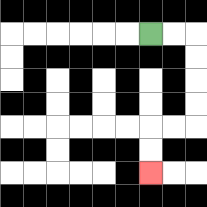{'start': '[6, 1]', 'end': '[6, 7]', 'path_directions': 'R,R,D,D,D,D,L,L,D,D', 'path_coordinates': '[[6, 1], [7, 1], [8, 1], [8, 2], [8, 3], [8, 4], [8, 5], [7, 5], [6, 5], [6, 6], [6, 7]]'}